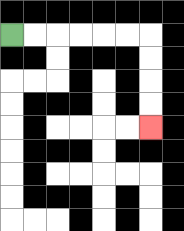{'start': '[0, 1]', 'end': '[6, 5]', 'path_directions': 'R,R,R,R,R,R,D,D,D,D', 'path_coordinates': '[[0, 1], [1, 1], [2, 1], [3, 1], [4, 1], [5, 1], [6, 1], [6, 2], [6, 3], [6, 4], [6, 5]]'}